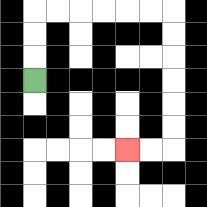{'start': '[1, 3]', 'end': '[5, 6]', 'path_directions': 'U,U,U,R,R,R,R,R,R,D,D,D,D,D,D,L,L', 'path_coordinates': '[[1, 3], [1, 2], [1, 1], [1, 0], [2, 0], [3, 0], [4, 0], [5, 0], [6, 0], [7, 0], [7, 1], [7, 2], [7, 3], [7, 4], [7, 5], [7, 6], [6, 6], [5, 6]]'}